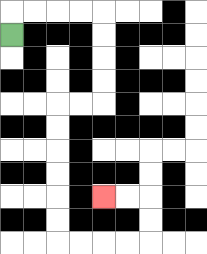{'start': '[0, 1]', 'end': '[4, 8]', 'path_directions': 'U,R,R,R,R,D,D,D,D,L,L,D,D,D,D,D,D,R,R,R,R,U,U,L,L', 'path_coordinates': '[[0, 1], [0, 0], [1, 0], [2, 0], [3, 0], [4, 0], [4, 1], [4, 2], [4, 3], [4, 4], [3, 4], [2, 4], [2, 5], [2, 6], [2, 7], [2, 8], [2, 9], [2, 10], [3, 10], [4, 10], [5, 10], [6, 10], [6, 9], [6, 8], [5, 8], [4, 8]]'}